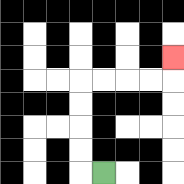{'start': '[4, 7]', 'end': '[7, 2]', 'path_directions': 'L,U,U,U,U,R,R,R,R,U', 'path_coordinates': '[[4, 7], [3, 7], [3, 6], [3, 5], [3, 4], [3, 3], [4, 3], [5, 3], [6, 3], [7, 3], [7, 2]]'}